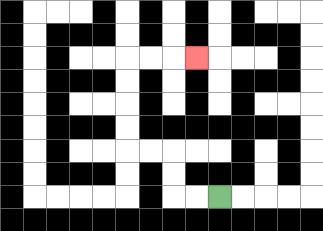{'start': '[9, 8]', 'end': '[8, 2]', 'path_directions': 'L,L,U,U,L,L,U,U,U,U,R,R,R', 'path_coordinates': '[[9, 8], [8, 8], [7, 8], [7, 7], [7, 6], [6, 6], [5, 6], [5, 5], [5, 4], [5, 3], [5, 2], [6, 2], [7, 2], [8, 2]]'}